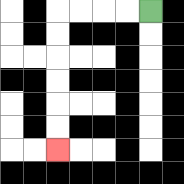{'start': '[6, 0]', 'end': '[2, 6]', 'path_directions': 'L,L,L,L,D,D,D,D,D,D', 'path_coordinates': '[[6, 0], [5, 0], [4, 0], [3, 0], [2, 0], [2, 1], [2, 2], [2, 3], [2, 4], [2, 5], [2, 6]]'}